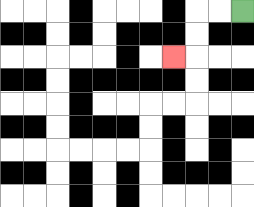{'start': '[10, 0]', 'end': '[7, 2]', 'path_directions': 'L,L,D,D,L', 'path_coordinates': '[[10, 0], [9, 0], [8, 0], [8, 1], [8, 2], [7, 2]]'}